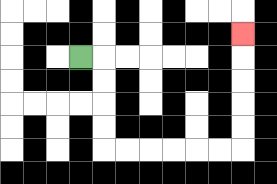{'start': '[3, 2]', 'end': '[10, 1]', 'path_directions': 'R,D,D,D,D,R,R,R,R,R,R,U,U,U,U,U', 'path_coordinates': '[[3, 2], [4, 2], [4, 3], [4, 4], [4, 5], [4, 6], [5, 6], [6, 6], [7, 6], [8, 6], [9, 6], [10, 6], [10, 5], [10, 4], [10, 3], [10, 2], [10, 1]]'}